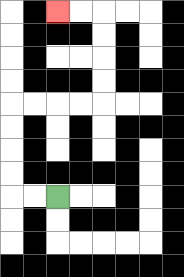{'start': '[2, 8]', 'end': '[2, 0]', 'path_directions': 'L,L,U,U,U,U,R,R,R,R,U,U,U,U,L,L', 'path_coordinates': '[[2, 8], [1, 8], [0, 8], [0, 7], [0, 6], [0, 5], [0, 4], [1, 4], [2, 4], [3, 4], [4, 4], [4, 3], [4, 2], [4, 1], [4, 0], [3, 0], [2, 0]]'}